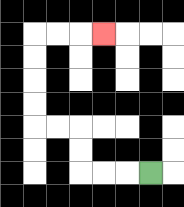{'start': '[6, 7]', 'end': '[4, 1]', 'path_directions': 'L,L,L,U,U,L,L,U,U,U,U,R,R,R', 'path_coordinates': '[[6, 7], [5, 7], [4, 7], [3, 7], [3, 6], [3, 5], [2, 5], [1, 5], [1, 4], [1, 3], [1, 2], [1, 1], [2, 1], [3, 1], [4, 1]]'}